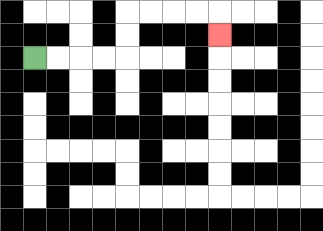{'start': '[1, 2]', 'end': '[9, 1]', 'path_directions': 'R,R,R,R,U,U,R,R,R,R,D', 'path_coordinates': '[[1, 2], [2, 2], [3, 2], [4, 2], [5, 2], [5, 1], [5, 0], [6, 0], [7, 0], [8, 0], [9, 0], [9, 1]]'}